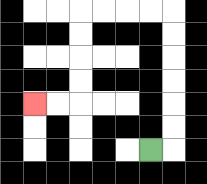{'start': '[6, 6]', 'end': '[1, 4]', 'path_directions': 'R,U,U,U,U,U,U,L,L,L,L,D,D,D,D,L,L', 'path_coordinates': '[[6, 6], [7, 6], [7, 5], [7, 4], [7, 3], [7, 2], [7, 1], [7, 0], [6, 0], [5, 0], [4, 0], [3, 0], [3, 1], [3, 2], [3, 3], [3, 4], [2, 4], [1, 4]]'}